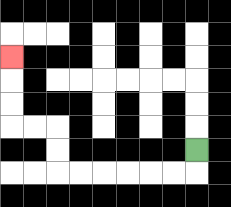{'start': '[8, 6]', 'end': '[0, 2]', 'path_directions': 'D,L,L,L,L,L,L,U,U,L,L,U,U,U', 'path_coordinates': '[[8, 6], [8, 7], [7, 7], [6, 7], [5, 7], [4, 7], [3, 7], [2, 7], [2, 6], [2, 5], [1, 5], [0, 5], [0, 4], [0, 3], [0, 2]]'}